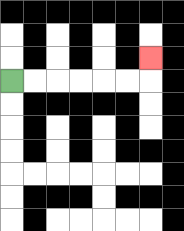{'start': '[0, 3]', 'end': '[6, 2]', 'path_directions': 'R,R,R,R,R,R,U', 'path_coordinates': '[[0, 3], [1, 3], [2, 3], [3, 3], [4, 3], [5, 3], [6, 3], [6, 2]]'}